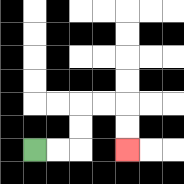{'start': '[1, 6]', 'end': '[5, 6]', 'path_directions': 'R,R,U,U,R,R,D,D', 'path_coordinates': '[[1, 6], [2, 6], [3, 6], [3, 5], [3, 4], [4, 4], [5, 4], [5, 5], [5, 6]]'}